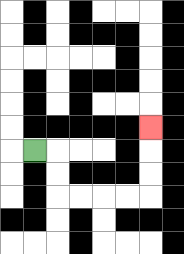{'start': '[1, 6]', 'end': '[6, 5]', 'path_directions': 'R,D,D,R,R,R,R,U,U,U', 'path_coordinates': '[[1, 6], [2, 6], [2, 7], [2, 8], [3, 8], [4, 8], [5, 8], [6, 8], [6, 7], [6, 6], [6, 5]]'}